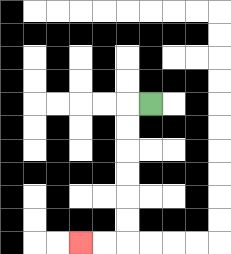{'start': '[6, 4]', 'end': '[3, 10]', 'path_directions': 'L,D,D,D,D,D,D,L,L', 'path_coordinates': '[[6, 4], [5, 4], [5, 5], [5, 6], [5, 7], [5, 8], [5, 9], [5, 10], [4, 10], [3, 10]]'}